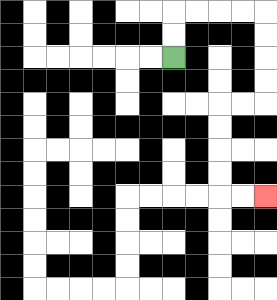{'start': '[7, 2]', 'end': '[11, 8]', 'path_directions': 'U,U,R,R,R,R,D,D,D,D,L,L,D,D,D,D,R,R', 'path_coordinates': '[[7, 2], [7, 1], [7, 0], [8, 0], [9, 0], [10, 0], [11, 0], [11, 1], [11, 2], [11, 3], [11, 4], [10, 4], [9, 4], [9, 5], [9, 6], [9, 7], [9, 8], [10, 8], [11, 8]]'}